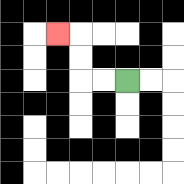{'start': '[5, 3]', 'end': '[2, 1]', 'path_directions': 'L,L,U,U,L', 'path_coordinates': '[[5, 3], [4, 3], [3, 3], [3, 2], [3, 1], [2, 1]]'}